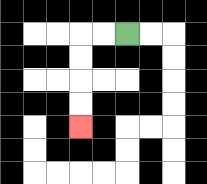{'start': '[5, 1]', 'end': '[3, 5]', 'path_directions': 'L,L,D,D,D,D', 'path_coordinates': '[[5, 1], [4, 1], [3, 1], [3, 2], [3, 3], [3, 4], [3, 5]]'}